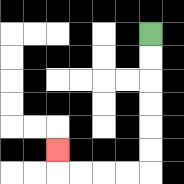{'start': '[6, 1]', 'end': '[2, 6]', 'path_directions': 'D,D,D,D,D,D,L,L,L,L,U', 'path_coordinates': '[[6, 1], [6, 2], [6, 3], [6, 4], [6, 5], [6, 6], [6, 7], [5, 7], [4, 7], [3, 7], [2, 7], [2, 6]]'}